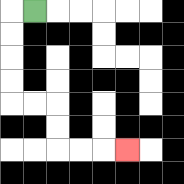{'start': '[1, 0]', 'end': '[5, 6]', 'path_directions': 'L,D,D,D,D,R,R,D,D,R,R,R', 'path_coordinates': '[[1, 0], [0, 0], [0, 1], [0, 2], [0, 3], [0, 4], [1, 4], [2, 4], [2, 5], [2, 6], [3, 6], [4, 6], [5, 6]]'}